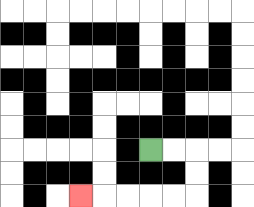{'start': '[6, 6]', 'end': '[3, 8]', 'path_directions': 'R,R,D,D,L,L,L,L,L', 'path_coordinates': '[[6, 6], [7, 6], [8, 6], [8, 7], [8, 8], [7, 8], [6, 8], [5, 8], [4, 8], [3, 8]]'}